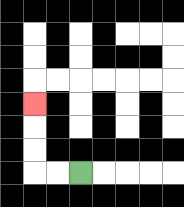{'start': '[3, 7]', 'end': '[1, 4]', 'path_directions': 'L,L,U,U,U', 'path_coordinates': '[[3, 7], [2, 7], [1, 7], [1, 6], [1, 5], [1, 4]]'}